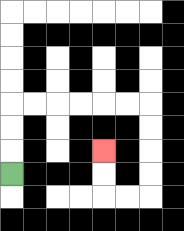{'start': '[0, 7]', 'end': '[4, 6]', 'path_directions': 'U,U,U,R,R,R,R,R,R,D,D,D,D,L,L,U,U', 'path_coordinates': '[[0, 7], [0, 6], [0, 5], [0, 4], [1, 4], [2, 4], [3, 4], [4, 4], [5, 4], [6, 4], [6, 5], [6, 6], [6, 7], [6, 8], [5, 8], [4, 8], [4, 7], [4, 6]]'}